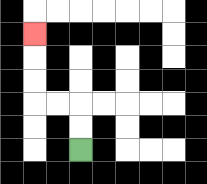{'start': '[3, 6]', 'end': '[1, 1]', 'path_directions': 'U,U,L,L,U,U,U', 'path_coordinates': '[[3, 6], [3, 5], [3, 4], [2, 4], [1, 4], [1, 3], [1, 2], [1, 1]]'}